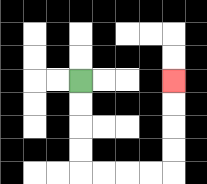{'start': '[3, 3]', 'end': '[7, 3]', 'path_directions': 'D,D,D,D,R,R,R,R,U,U,U,U', 'path_coordinates': '[[3, 3], [3, 4], [3, 5], [3, 6], [3, 7], [4, 7], [5, 7], [6, 7], [7, 7], [7, 6], [7, 5], [7, 4], [7, 3]]'}